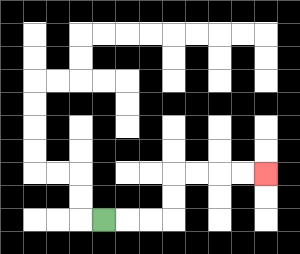{'start': '[4, 9]', 'end': '[11, 7]', 'path_directions': 'R,R,R,U,U,R,R,R,R', 'path_coordinates': '[[4, 9], [5, 9], [6, 9], [7, 9], [7, 8], [7, 7], [8, 7], [9, 7], [10, 7], [11, 7]]'}